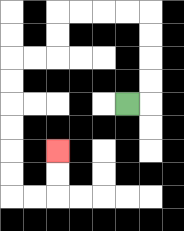{'start': '[5, 4]', 'end': '[2, 6]', 'path_directions': 'R,U,U,U,U,L,L,L,L,D,D,L,L,D,D,D,D,D,D,R,R,U,U', 'path_coordinates': '[[5, 4], [6, 4], [6, 3], [6, 2], [6, 1], [6, 0], [5, 0], [4, 0], [3, 0], [2, 0], [2, 1], [2, 2], [1, 2], [0, 2], [0, 3], [0, 4], [0, 5], [0, 6], [0, 7], [0, 8], [1, 8], [2, 8], [2, 7], [2, 6]]'}